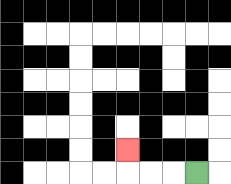{'start': '[8, 7]', 'end': '[5, 6]', 'path_directions': 'L,L,L,U', 'path_coordinates': '[[8, 7], [7, 7], [6, 7], [5, 7], [5, 6]]'}